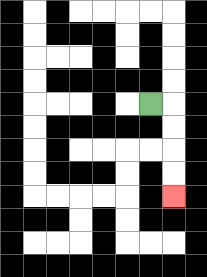{'start': '[6, 4]', 'end': '[7, 8]', 'path_directions': 'R,D,D,D,D', 'path_coordinates': '[[6, 4], [7, 4], [7, 5], [7, 6], [7, 7], [7, 8]]'}